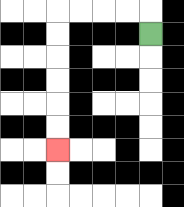{'start': '[6, 1]', 'end': '[2, 6]', 'path_directions': 'U,L,L,L,L,D,D,D,D,D,D', 'path_coordinates': '[[6, 1], [6, 0], [5, 0], [4, 0], [3, 0], [2, 0], [2, 1], [2, 2], [2, 3], [2, 4], [2, 5], [2, 6]]'}